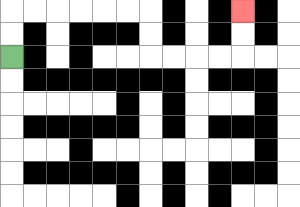{'start': '[0, 2]', 'end': '[10, 0]', 'path_directions': 'U,U,R,R,R,R,R,R,D,D,R,R,R,R,U,U', 'path_coordinates': '[[0, 2], [0, 1], [0, 0], [1, 0], [2, 0], [3, 0], [4, 0], [5, 0], [6, 0], [6, 1], [6, 2], [7, 2], [8, 2], [9, 2], [10, 2], [10, 1], [10, 0]]'}